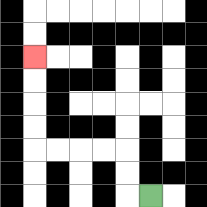{'start': '[6, 8]', 'end': '[1, 2]', 'path_directions': 'L,U,U,L,L,L,L,U,U,U,U', 'path_coordinates': '[[6, 8], [5, 8], [5, 7], [5, 6], [4, 6], [3, 6], [2, 6], [1, 6], [1, 5], [1, 4], [1, 3], [1, 2]]'}